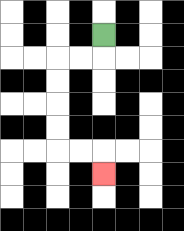{'start': '[4, 1]', 'end': '[4, 7]', 'path_directions': 'D,L,L,D,D,D,D,R,R,D', 'path_coordinates': '[[4, 1], [4, 2], [3, 2], [2, 2], [2, 3], [2, 4], [2, 5], [2, 6], [3, 6], [4, 6], [4, 7]]'}